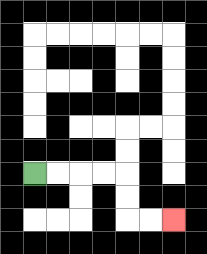{'start': '[1, 7]', 'end': '[7, 9]', 'path_directions': 'R,R,R,R,D,D,R,R', 'path_coordinates': '[[1, 7], [2, 7], [3, 7], [4, 7], [5, 7], [5, 8], [5, 9], [6, 9], [7, 9]]'}